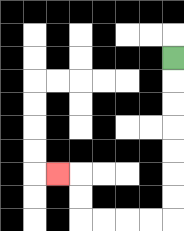{'start': '[7, 2]', 'end': '[2, 7]', 'path_directions': 'D,D,D,D,D,D,D,L,L,L,L,U,U,L', 'path_coordinates': '[[7, 2], [7, 3], [7, 4], [7, 5], [7, 6], [7, 7], [7, 8], [7, 9], [6, 9], [5, 9], [4, 9], [3, 9], [3, 8], [3, 7], [2, 7]]'}